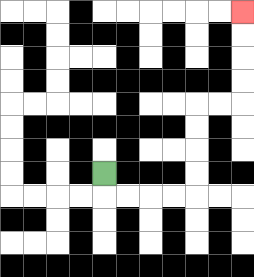{'start': '[4, 7]', 'end': '[10, 0]', 'path_directions': 'D,R,R,R,R,U,U,U,U,R,R,U,U,U,U', 'path_coordinates': '[[4, 7], [4, 8], [5, 8], [6, 8], [7, 8], [8, 8], [8, 7], [8, 6], [8, 5], [8, 4], [9, 4], [10, 4], [10, 3], [10, 2], [10, 1], [10, 0]]'}